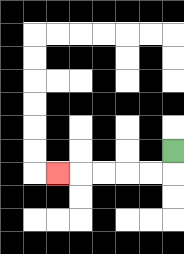{'start': '[7, 6]', 'end': '[2, 7]', 'path_directions': 'D,L,L,L,L,L', 'path_coordinates': '[[7, 6], [7, 7], [6, 7], [5, 7], [4, 7], [3, 7], [2, 7]]'}